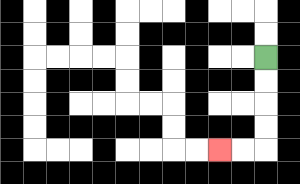{'start': '[11, 2]', 'end': '[9, 6]', 'path_directions': 'D,D,D,D,L,L', 'path_coordinates': '[[11, 2], [11, 3], [11, 4], [11, 5], [11, 6], [10, 6], [9, 6]]'}